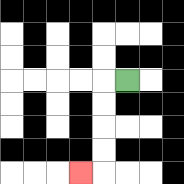{'start': '[5, 3]', 'end': '[3, 7]', 'path_directions': 'L,D,D,D,D,L', 'path_coordinates': '[[5, 3], [4, 3], [4, 4], [4, 5], [4, 6], [4, 7], [3, 7]]'}